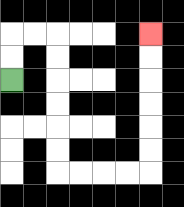{'start': '[0, 3]', 'end': '[6, 1]', 'path_directions': 'U,U,R,R,D,D,D,D,D,D,R,R,R,R,U,U,U,U,U,U', 'path_coordinates': '[[0, 3], [0, 2], [0, 1], [1, 1], [2, 1], [2, 2], [2, 3], [2, 4], [2, 5], [2, 6], [2, 7], [3, 7], [4, 7], [5, 7], [6, 7], [6, 6], [6, 5], [6, 4], [6, 3], [6, 2], [6, 1]]'}